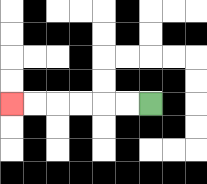{'start': '[6, 4]', 'end': '[0, 4]', 'path_directions': 'L,L,L,L,L,L', 'path_coordinates': '[[6, 4], [5, 4], [4, 4], [3, 4], [2, 4], [1, 4], [0, 4]]'}